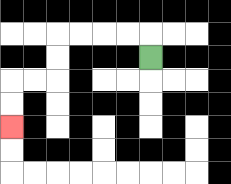{'start': '[6, 2]', 'end': '[0, 5]', 'path_directions': 'U,L,L,L,L,D,D,L,L,D,D', 'path_coordinates': '[[6, 2], [6, 1], [5, 1], [4, 1], [3, 1], [2, 1], [2, 2], [2, 3], [1, 3], [0, 3], [0, 4], [0, 5]]'}